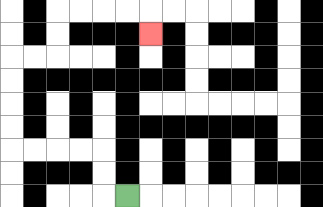{'start': '[5, 8]', 'end': '[6, 1]', 'path_directions': 'L,U,U,L,L,L,L,U,U,U,U,R,R,U,U,R,R,R,R,D', 'path_coordinates': '[[5, 8], [4, 8], [4, 7], [4, 6], [3, 6], [2, 6], [1, 6], [0, 6], [0, 5], [0, 4], [0, 3], [0, 2], [1, 2], [2, 2], [2, 1], [2, 0], [3, 0], [4, 0], [5, 0], [6, 0], [6, 1]]'}